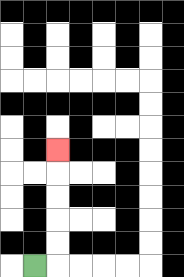{'start': '[1, 11]', 'end': '[2, 6]', 'path_directions': 'R,U,U,U,U,U', 'path_coordinates': '[[1, 11], [2, 11], [2, 10], [2, 9], [2, 8], [2, 7], [2, 6]]'}